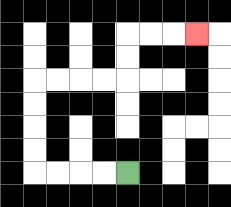{'start': '[5, 7]', 'end': '[8, 1]', 'path_directions': 'L,L,L,L,U,U,U,U,R,R,R,R,U,U,R,R,R', 'path_coordinates': '[[5, 7], [4, 7], [3, 7], [2, 7], [1, 7], [1, 6], [1, 5], [1, 4], [1, 3], [2, 3], [3, 3], [4, 3], [5, 3], [5, 2], [5, 1], [6, 1], [7, 1], [8, 1]]'}